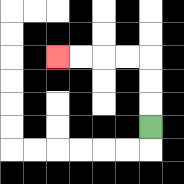{'start': '[6, 5]', 'end': '[2, 2]', 'path_directions': 'U,U,U,L,L,L,L', 'path_coordinates': '[[6, 5], [6, 4], [6, 3], [6, 2], [5, 2], [4, 2], [3, 2], [2, 2]]'}